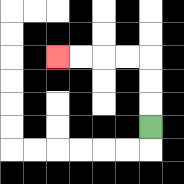{'start': '[6, 5]', 'end': '[2, 2]', 'path_directions': 'U,U,U,L,L,L,L', 'path_coordinates': '[[6, 5], [6, 4], [6, 3], [6, 2], [5, 2], [4, 2], [3, 2], [2, 2]]'}